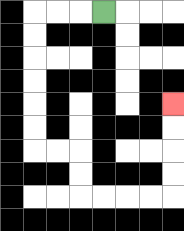{'start': '[4, 0]', 'end': '[7, 4]', 'path_directions': 'L,L,L,D,D,D,D,D,D,R,R,D,D,R,R,R,R,U,U,U,U', 'path_coordinates': '[[4, 0], [3, 0], [2, 0], [1, 0], [1, 1], [1, 2], [1, 3], [1, 4], [1, 5], [1, 6], [2, 6], [3, 6], [3, 7], [3, 8], [4, 8], [5, 8], [6, 8], [7, 8], [7, 7], [7, 6], [7, 5], [7, 4]]'}